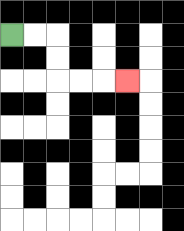{'start': '[0, 1]', 'end': '[5, 3]', 'path_directions': 'R,R,D,D,R,R,R', 'path_coordinates': '[[0, 1], [1, 1], [2, 1], [2, 2], [2, 3], [3, 3], [4, 3], [5, 3]]'}